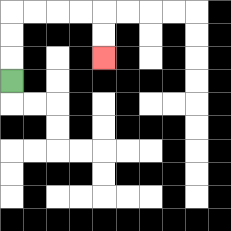{'start': '[0, 3]', 'end': '[4, 2]', 'path_directions': 'U,U,U,R,R,R,R,D,D', 'path_coordinates': '[[0, 3], [0, 2], [0, 1], [0, 0], [1, 0], [2, 0], [3, 0], [4, 0], [4, 1], [4, 2]]'}